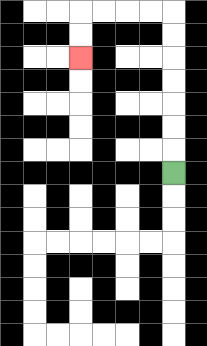{'start': '[7, 7]', 'end': '[3, 2]', 'path_directions': 'U,U,U,U,U,U,U,L,L,L,L,D,D', 'path_coordinates': '[[7, 7], [7, 6], [7, 5], [7, 4], [7, 3], [7, 2], [7, 1], [7, 0], [6, 0], [5, 0], [4, 0], [3, 0], [3, 1], [3, 2]]'}